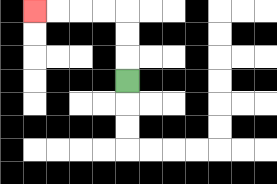{'start': '[5, 3]', 'end': '[1, 0]', 'path_directions': 'U,U,U,L,L,L,L', 'path_coordinates': '[[5, 3], [5, 2], [5, 1], [5, 0], [4, 0], [3, 0], [2, 0], [1, 0]]'}